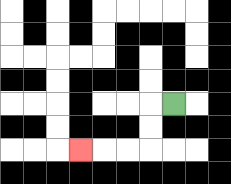{'start': '[7, 4]', 'end': '[3, 6]', 'path_directions': 'L,D,D,L,L,L', 'path_coordinates': '[[7, 4], [6, 4], [6, 5], [6, 6], [5, 6], [4, 6], [3, 6]]'}